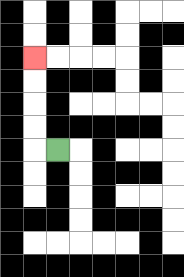{'start': '[2, 6]', 'end': '[1, 2]', 'path_directions': 'L,U,U,U,U', 'path_coordinates': '[[2, 6], [1, 6], [1, 5], [1, 4], [1, 3], [1, 2]]'}